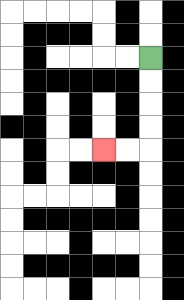{'start': '[6, 2]', 'end': '[4, 6]', 'path_directions': 'D,D,D,D,L,L', 'path_coordinates': '[[6, 2], [6, 3], [6, 4], [6, 5], [6, 6], [5, 6], [4, 6]]'}